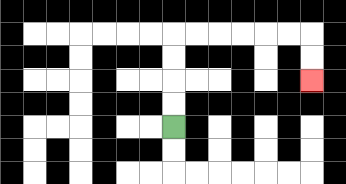{'start': '[7, 5]', 'end': '[13, 3]', 'path_directions': 'U,U,U,U,R,R,R,R,R,R,D,D', 'path_coordinates': '[[7, 5], [7, 4], [7, 3], [7, 2], [7, 1], [8, 1], [9, 1], [10, 1], [11, 1], [12, 1], [13, 1], [13, 2], [13, 3]]'}